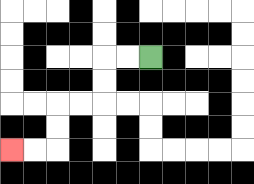{'start': '[6, 2]', 'end': '[0, 6]', 'path_directions': 'L,L,D,D,L,L,D,D,L,L', 'path_coordinates': '[[6, 2], [5, 2], [4, 2], [4, 3], [4, 4], [3, 4], [2, 4], [2, 5], [2, 6], [1, 6], [0, 6]]'}